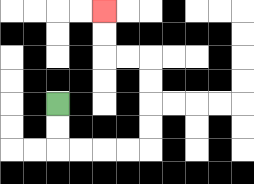{'start': '[2, 4]', 'end': '[4, 0]', 'path_directions': 'D,D,R,R,R,R,U,U,U,U,L,L,U,U', 'path_coordinates': '[[2, 4], [2, 5], [2, 6], [3, 6], [4, 6], [5, 6], [6, 6], [6, 5], [6, 4], [6, 3], [6, 2], [5, 2], [4, 2], [4, 1], [4, 0]]'}